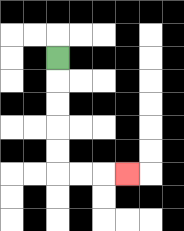{'start': '[2, 2]', 'end': '[5, 7]', 'path_directions': 'D,D,D,D,D,R,R,R', 'path_coordinates': '[[2, 2], [2, 3], [2, 4], [2, 5], [2, 6], [2, 7], [3, 7], [4, 7], [5, 7]]'}